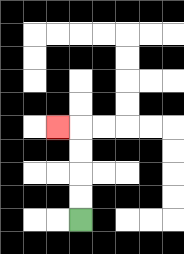{'start': '[3, 9]', 'end': '[2, 5]', 'path_directions': 'U,U,U,U,L', 'path_coordinates': '[[3, 9], [3, 8], [3, 7], [3, 6], [3, 5], [2, 5]]'}